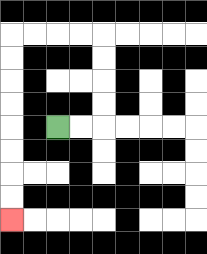{'start': '[2, 5]', 'end': '[0, 9]', 'path_directions': 'R,R,U,U,U,U,L,L,L,L,D,D,D,D,D,D,D,D', 'path_coordinates': '[[2, 5], [3, 5], [4, 5], [4, 4], [4, 3], [4, 2], [4, 1], [3, 1], [2, 1], [1, 1], [0, 1], [0, 2], [0, 3], [0, 4], [0, 5], [0, 6], [0, 7], [0, 8], [0, 9]]'}